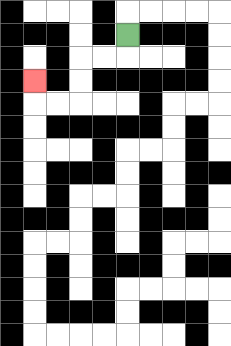{'start': '[5, 1]', 'end': '[1, 3]', 'path_directions': 'D,L,L,D,D,L,L,U', 'path_coordinates': '[[5, 1], [5, 2], [4, 2], [3, 2], [3, 3], [3, 4], [2, 4], [1, 4], [1, 3]]'}